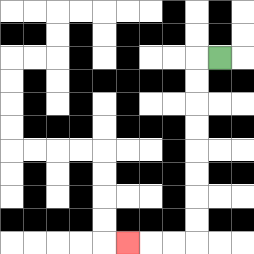{'start': '[9, 2]', 'end': '[5, 10]', 'path_directions': 'L,D,D,D,D,D,D,D,D,L,L,L', 'path_coordinates': '[[9, 2], [8, 2], [8, 3], [8, 4], [8, 5], [8, 6], [8, 7], [8, 8], [8, 9], [8, 10], [7, 10], [6, 10], [5, 10]]'}